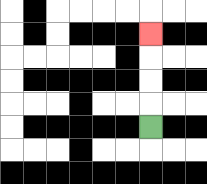{'start': '[6, 5]', 'end': '[6, 1]', 'path_directions': 'U,U,U,U', 'path_coordinates': '[[6, 5], [6, 4], [6, 3], [6, 2], [6, 1]]'}